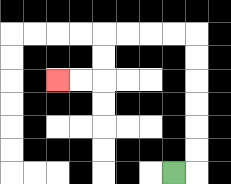{'start': '[7, 7]', 'end': '[2, 3]', 'path_directions': 'R,U,U,U,U,U,U,L,L,L,L,D,D,L,L', 'path_coordinates': '[[7, 7], [8, 7], [8, 6], [8, 5], [8, 4], [8, 3], [8, 2], [8, 1], [7, 1], [6, 1], [5, 1], [4, 1], [4, 2], [4, 3], [3, 3], [2, 3]]'}